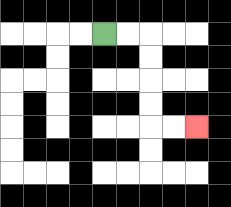{'start': '[4, 1]', 'end': '[8, 5]', 'path_directions': 'R,R,D,D,D,D,R,R', 'path_coordinates': '[[4, 1], [5, 1], [6, 1], [6, 2], [6, 3], [6, 4], [6, 5], [7, 5], [8, 5]]'}